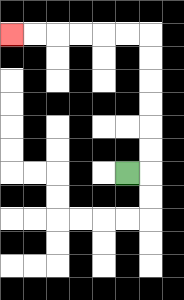{'start': '[5, 7]', 'end': '[0, 1]', 'path_directions': 'R,U,U,U,U,U,U,L,L,L,L,L,L', 'path_coordinates': '[[5, 7], [6, 7], [6, 6], [6, 5], [6, 4], [6, 3], [6, 2], [6, 1], [5, 1], [4, 1], [3, 1], [2, 1], [1, 1], [0, 1]]'}